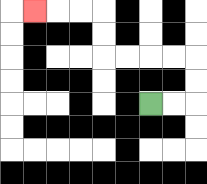{'start': '[6, 4]', 'end': '[1, 0]', 'path_directions': 'R,R,U,U,L,L,L,L,U,U,L,L,L', 'path_coordinates': '[[6, 4], [7, 4], [8, 4], [8, 3], [8, 2], [7, 2], [6, 2], [5, 2], [4, 2], [4, 1], [4, 0], [3, 0], [2, 0], [1, 0]]'}